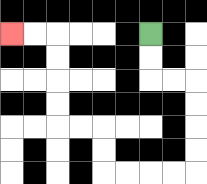{'start': '[6, 1]', 'end': '[0, 1]', 'path_directions': 'D,D,R,R,D,D,D,D,L,L,L,L,U,U,L,L,U,U,U,U,L,L', 'path_coordinates': '[[6, 1], [6, 2], [6, 3], [7, 3], [8, 3], [8, 4], [8, 5], [8, 6], [8, 7], [7, 7], [6, 7], [5, 7], [4, 7], [4, 6], [4, 5], [3, 5], [2, 5], [2, 4], [2, 3], [2, 2], [2, 1], [1, 1], [0, 1]]'}